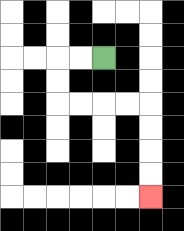{'start': '[4, 2]', 'end': '[6, 8]', 'path_directions': 'L,L,D,D,R,R,R,R,D,D,D,D', 'path_coordinates': '[[4, 2], [3, 2], [2, 2], [2, 3], [2, 4], [3, 4], [4, 4], [5, 4], [6, 4], [6, 5], [6, 6], [6, 7], [6, 8]]'}